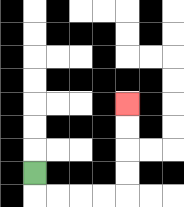{'start': '[1, 7]', 'end': '[5, 4]', 'path_directions': 'D,R,R,R,R,U,U,U,U', 'path_coordinates': '[[1, 7], [1, 8], [2, 8], [3, 8], [4, 8], [5, 8], [5, 7], [5, 6], [5, 5], [5, 4]]'}